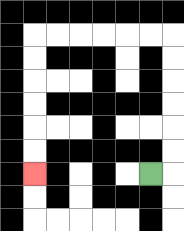{'start': '[6, 7]', 'end': '[1, 7]', 'path_directions': 'R,U,U,U,U,U,U,L,L,L,L,L,L,D,D,D,D,D,D', 'path_coordinates': '[[6, 7], [7, 7], [7, 6], [7, 5], [7, 4], [7, 3], [7, 2], [7, 1], [6, 1], [5, 1], [4, 1], [3, 1], [2, 1], [1, 1], [1, 2], [1, 3], [1, 4], [1, 5], [1, 6], [1, 7]]'}